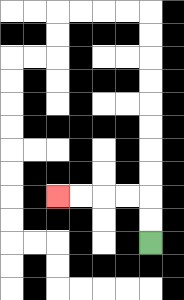{'start': '[6, 10]', 'end': '[2, 8]', 'path_directions': 'U,U,L,L,L,L', 'path_coordinates': '[[6, 10], [6, 9], [6, 8], [5, 8], [4, 8], [3, 8], [2, 8]]'}